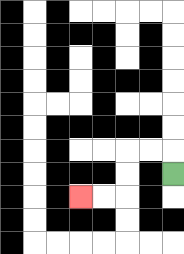{'start': '[7, 7]', 'end': '[3, 8]', 'path_directions': 'U,L,L,D,D,L,L', 'path_coordinates': '[[7, 7], [7, 6], [6, 6], [5, 6], [5, 7], [5, 8], [4, 8], [3, 8]]'}